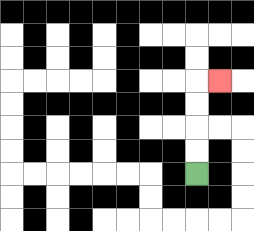{'start': '[8, 7]', 'end': '[9, 3]', 'path_directions': 'U,U,U,U,R', 'path_coordinates': '[[8, 7], [8, 6], [8, 5], [8, 4], [8, 3], [9, 3]]'}